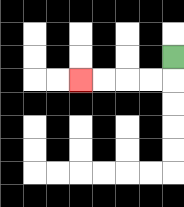{'start': '[7, 2]', 'end': '[3, 3]', 'path_directions': 'D,L,L,L,L', 'path_coordinates': '[[7, 2], [7, 3], [6, 3], [5, 3], [4, 3], [3, 3]]'}